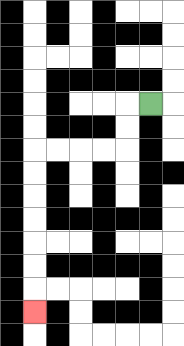{'start': '[6, 4]', 'end': '[1, 13]', 'path_directions': 'L,D,D,L,L,L,L,D,D,D,D,D,D,D', 'path_coordinates': '[[6, 4], [5, 4], [5, 5], [5, 6], [4, 6], [3, 6], [2, 6], [1, 6], [1, 7], [1, 8], [1, 9], [1, 10], [1, 11], [1, 12], [1, 13]]'}